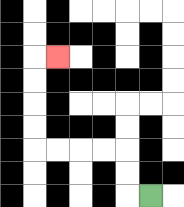{'start': '[6, 8]', 'end': '[2, 2]', 'path_directions': 'L,U,U,L,L,L,L,U,U,U,U,R', 'path_coordinates': '[[6, 8], [5, 8], [5, 7], [5, 6], [4, 6], [3, 6], [2, 6], [1, 6], [1, 5], [1, 4], [1, 3], [1, 2], [2, 2]]'}